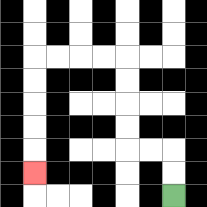{'start': '[7, 8]', 'end': '[1, 7]', 'path_directions': 'U,U,L,L,U,U,U,U,L,L,L,L,D,D,D,D,D', 'path_coordinates': '[[7, 8], [7, 7], [7, 6], [6, 6], [5, 6], [5, 5], [5, 4], [5, 3], [5, 2], [4, 2], [3, 2], [2, 2], [1, 2], [1, 3], [1, 4], [1, 5], [1, 6], [1, 7]]'}